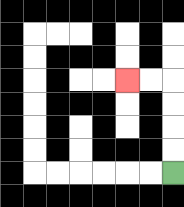{'start': '[7, 7]', 'end': '[5, 3]', 'path_directions': 'U,U,U,U,L,L', 'path_coordinates': '[[7, 7], [7, 6], [7, 5], [7, 4], [7, 3], [6, 3], [5, 3]]'}